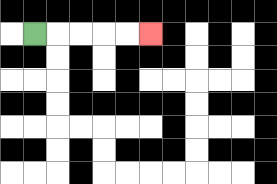{'start': '[1, 1]', 'end': '[6, 1]', 'path_directions': 'R,R,R,R,R', 'path_coordinates': '[[1, 1], [2, 1], [3, 1], [4, 1], [5, 1], [6, 1]]'}